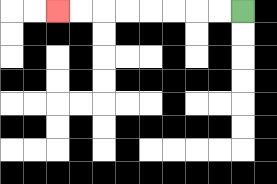{'start': '[10, 0]', 'end': '[2, 0]', 'path_directions': 'L,L,L,L,L,L,L,L', 'path_coordinates': '[[10, 0], [9, 0], [8, 0], [7, 0], [6, 0], [5, 0], [4, 0], [3, 0], [2, 0]]'}